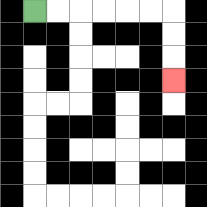{'start': '[1, 0]', 'end': '[7, 3]', 'path_directions': 'R,R,R,R,R,R,D,D,D', 'path_coordinates': '[[1, 0], [2, 0], [3, 0], [4, 0], [5, 0], [6, 0], [7, 0], [7, 1], [7, 2], [7, 3]]'}